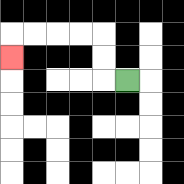{'start': '[5, 3]', 'end': '[0, 2]', 'path_directions': 'L,U,U,L,L,L,L,D', 'path_coordinates': '[[5, 3], [4, 3], [4, 2], [4, 1], [3, 1], [2, 1], [1, 1], [0, 1], [0, 2]]'}